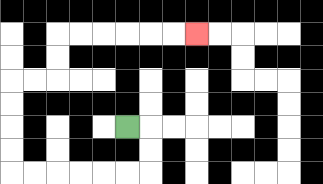{'start': '[5, 5]', 'end': '[8, 1]', 'path_directions': 'R,D,D,L,L,L,L,L,L,U,U,U,U,R,R,U,U,R,R,R,R,R,R', 'path_coordinates': '[[5, 5], [6, 5], [6, 6], [6, 7], [5, 7], [4, 7], [3, 7], [2, 7], [1, 7], [0, 7], [0, 6], [0, 5], [0, 4], [0, 3], [1, 3], [2, 3], [2, 2], [2, 1], [3, 1], [4, 1], [5, 1], [6, 1], [7, 1], [8, 1]]'}